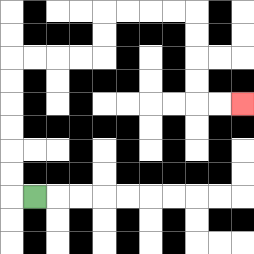{'start': '[1, 8]', 'end': '[10, 4]', 'path_directions': 'L,U,U,U,U,U,U,R,R,R,R,U,U,R,R,R,R,D,D,D,D,R,R', 'path_coordinates': '[[1, 8], [0, 8], [0, 7], [0, 6], [0, 5], [0, 4], [0, 3], [0, 2], [1, 2], [2, 2], [3, 2], [4, 2], [4, 1], [4, 0], [5, 0], [6, 0], [7, 0], [8, 0], [8, 1], [8, 2], [8, 3], [8, 4], [9, 4], [10, 4]]'}